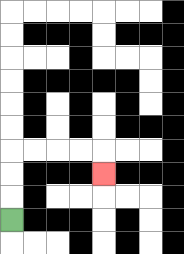{'start': '[0, 9]', 'end': '[4, 7]', 'path_directions': 'U,U,U,R,R,R,R,D', 'path_coordinates': '[[0, 9], [0, 8], [0, 7], [0, 6], [1, 6], [2, 6], [3, 6], [4, 6], [4, 7]]'}